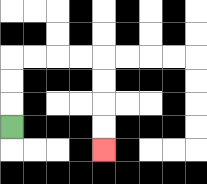{'start': '[0, 5]', 'end': '[4, 6]', 'path_directions': 'U,U,U,R,R,R,R,D,D,D,D', 'path_coordinates': '[[0, 5], [0, 4], [0, 3], [0, 2], [1, 2], [2, 2], [3, 2], [4, 2], [4, 3], [4, 4], [4, 5], [4, 6]]'}